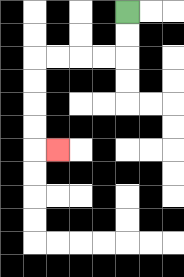{'start': '[5, 0]', 'end': '[2, 6]', 'path_directions': 'D,D,L,L,L,L,D,D,D,D,R', 'path_coordinates': '[[5, 0], [5, 1], [5, 2], [4, 2], [3, 2], [2, 2], [1, 2], [1, 3], [1, 4], [1, 5], [1, 6], [2, 6]]'}